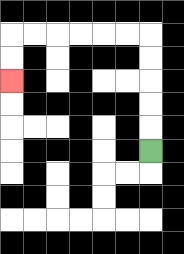{'start': '[6, 6]', 'end': '[0, 3]', 'path_directions': 'U,U,U,U,U,L,L,L,L,L,L,D,D', 'path_coordinates': '[[6, 6], [6, 5], [6, 4], [6, 3], [6, 2], [6, 1], [5, 1], [4, 1], [3, 1], [2, 1], [1, 1], [0, 1], [0, 2], [0, 3]]'}